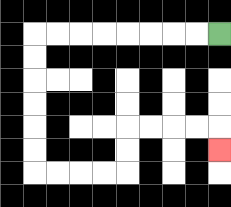{'start': '[9, 1]', 'end': '[9, 6]', 'path_directions': 'L,L,L,L,L,L,L,L,D,D,D,D,D,D,R,R,R,R,U,U,R,R,R,R,D', 'path_coordinates': '[[9, 1], [8, 1], [7, 1], [6, 1], [5, 1], [4, 1], [3, 1], [2, 1], [1, 1], [1, 2], [1, 3], [1, 4], [1, 5], [1, 6], [1, 7], [2, 7], [3, 7], [4, 7], [5, 7], [5, 6], [5, 5], [6, 5], [7, 5], [8, 5], [9, 5], [9, 6]]'}